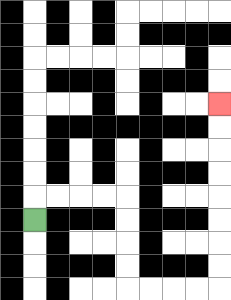{'start': '[1, 9]', 'end': '[9, 4]', 'path_directions': 'U,R,R,R,R,D,D,D,D,R,R,R,R,U,U,U,U,U,U,U,U', 'path_coordinates': '[[1, 9], [1, 8], [2, 8], [3, 8], [4, 8], [5, 8], [5, 9], [5, 10], [5, 11], [5, 12], [6, 12], [7, 12], [8, 12], [9, 12], [9, 11], [9, 10], [9, 9], [9, 8], [9, 7], [9, 6], [9, 5], [9, 4]]'}